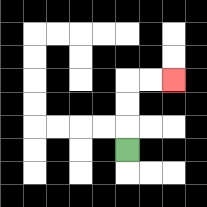{'start': '[5, 6]', 'end': '[7, 3]', 'path_directions': 'U,U,U,R,R', 'path_coordinates': '[[5, 6], [5, 5], [5, 4], [5, 3], [6, 3], [7, 3]]'}